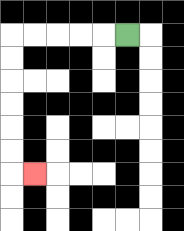{'start': '[5, 1]', 'end': '[1, 7]', 'path_directions': 'L,L,L,L,L,D,D,D,D,D,D,R', 'path_coordinates': '[[5, 1], [4, 1], [3, 1], [2, 1], [1, 1], [0, 1], [0, 2], [0, 3], [0, 4], [0, 5], [0, 6], [0, 7], [1, 7]]'}